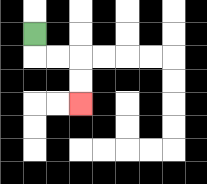{'start': '[1, 1]', 'end': '[3, 4]', 'path_directions': 'D,R,R,D,D', 'path_coordinates': '[[1, 1], [1, 2], [2, 2], [3, 2], [3, 3], [3, 4]]'}